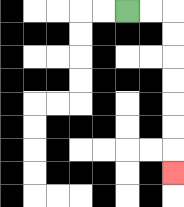{'start': '[5, 0]', 'end': '[7, 7]', 'path_directions': 'R,R,D,D,D,D,D,D,D', 'path_coordinates': '[[5, 0], [6, 0], [7, 0], [7, 1], [7, 2], [7, 3], [7, 4], [7, 5], [7, 6], [7, 7]]'}